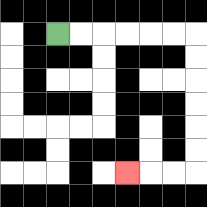{'start': '[2, 1]', 'end': '[5, 7]', 'path_directions': 'R,R,R,R,R,R,D,D,D,D,D,D,L,L,L', 'path_coordinates': '[[2, 1], [3, 1], [4, 1], [5, 1], [6, 1], [7, 1], [8, 1], [8, 2], [8, 3], [8, 4], [8, 5], [8, 6], [8, 7], [7, 7], [6, 7], [5, 7]]'}